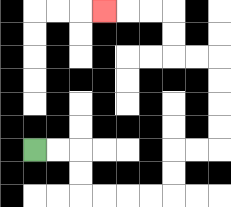{'start': '[1, 6]', 'end': '[4, 0]', 'path_directions': 'R,R,D,D,R,R,R,R,U,U,R,R,U,U,U,U,L,L,U,U,L,L,L', 'path_coordinates': '[[1, 6], [2, 6], [3, 6], [3, 7], [3, 8], [4, 8], [5, 8], [6, 8], [7, 8], [7, 7], [7, 6], [8, 6], [9, 6], [9, 5], [9, 4], [9, 3], [9, 2], [8, 2], [7, 2], [7, 1], [7, 0], [6, 0], [5, 0], [4, 0]]'}